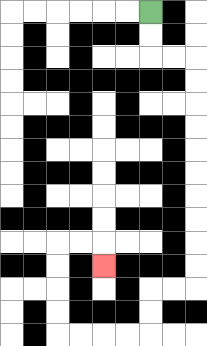{'start': '[6, 0]', 'end': '[4, 11]', 'path_directions': 'D,D,R,R,D,D,D,D,D,D,D,D,D,D,L,L,D,D,L,L,L,L,U,U,U,U,R,R,D', 'path_coordinates': '[[6, 0], [6, 1], [6, 2], [7, 2], [8, 2], [8, 3], [8, 4], [8, 5], [8, 6], [8, 7], [8, 8], [8, 9], [8, 10], [8, 11], [8, 12], [7, 12], [6, 12], [6, 13], [6, 14], [5, 14], [4, 14], [3, 14], [2, 14], [2, 13], [2, 12], [2, 11], [2, 10], [3, 10], [4, 10], [4, 11]]'}